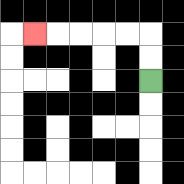{'start': '[6, 3]', 'end': '[1, 1]', 'path_directions': 'U,U,L,L,L,L,L', 'path_coordinates': '[[6, 3], [6, 2], [6, 1], [5, 1], [4, 1], [3, 1], [2, 1], [1, 1]]'}